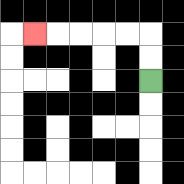{'start': '[6, 3]', 'end': '[1, 1]', 'path_directions': 'U,U,L,L,L,L,L', 'path_coordinates': '[[6, 3], [6, 2], [6, 1], [5, 1], [4, 1], [3, 1], [2, 1], [1, 1]]'}